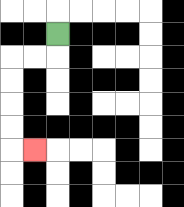{'start': '[2, 1]', 'end': '[1, 6]', 'path_directions': 'D,L,L,D,D,D,D,R', 'path_coordinates': '[[2, 1], [2, 2], [1, 2], [0, 2], [0, 3], [0, 4], [0, 5], [0, 6], [1, 6]]'}